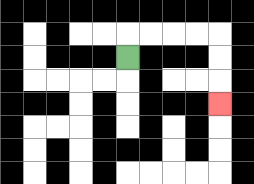{'start': '[5, 2]', 'end': '[9, 4]', 'path_directions': 'U,R,R,R,R,D,D,D', 'path_coordinates': '[[5, 2], [5, 1], [6, 1], [7, 1], [8, 1], [9, 1], [9, 2], [9, 3], [9, 4]]'}